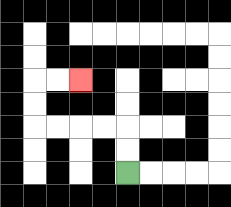{'start': '[5, 7]', 'end': '[3, 3]', 'path_directions': 'U,U,L,L,L,L,U,U,R,R', 'path_coordinates': '[[5, 7], [5, 6], [5, 5], [4, 5], [3, 5], [2, 5], [1, 5], [1, 4], [1, 3], [2, 3], [3, 3]]'}